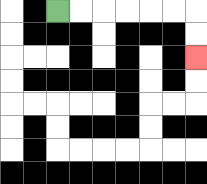{'start': '[2, 0]', 'end': '[8, 2]', 'path_directions': 'R,R,R,R,R,R,D,D', 'path_coordinates': '[[2, 0], [3, 0], [4, 0], [5, 0], [6, 0], [7, 0], [8, 0], [8, 1], [8, 2]]'}